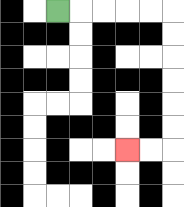{'start': '[2, 0]', 'end': '[5, 6]', 'path_directions': 'R,R,R,R,R,D,D,D,D,D,D,L,L', 'path_coordinates': '[[2, 0], [3, 0], [4, 0], [5, 0], [6, 0], [7, 0], [7, 1], [7, 2], [7, 3], [7, 4], [7, 5], [7, 6], [6, 6], [5, 6]]'}